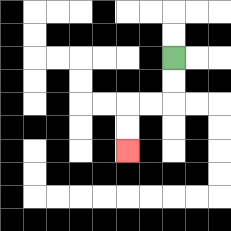{'start': '[7, 2]', 'end': '[5, 6]', 'path_directions': 'D,D,L,L,D,D', 'path_coordinates': '[[7, 2], [7, 3], [7, 4], [6, 4], [5, 4], [5, 5], [5, 6]]'}